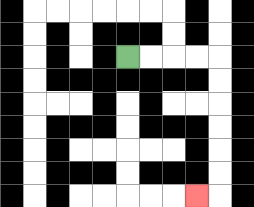{'start': '[5, 2]', 'end': '[8, 8]', 'path_directions': 'R,R,R,R,D,D,D,D,D,D,L', 'path_coordinates': '[[5, 2], [6, 2], [7, 2], [8, 2], [9, 2], [9, 3], [9, 4], [9, 5], [9, 6], [9, 7], [9, 8], [8, 8]]'}